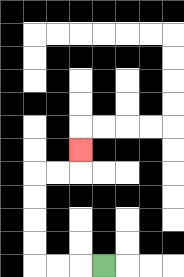{'start': '[4, 11]', 'end': '[3, 6]', 'path_directions': 'L,L,L,U,U,U,U,R,R,U', 'path_coordinates': '[[4, 11], [3, 11], [2, 11], [1, 11], [1, 10], [1, 9], [1, 8], [1, 7], [2, 7], [3, 7], [3, 6]]'}